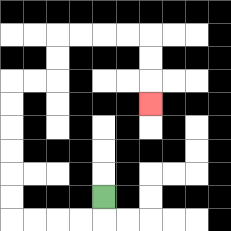{'start': '[4, 8]', 'end': '[6, 4]', 'path_directions': 'D,L,L,L,L,U,U,U,U,U,U,R,R,U,U,R,R,R,R,D,D,D', 'path_coordinates': '[[4, 8], [4, 9], [3, 9], [2, 9], [1, 9], [0, 9], [0, 8], [0, 7], [0, 6], [0, 5], [0, 4], [0, 3], [1, 3], [2, 3], [2, 2], [2, 1], [3, 1], [4, 1], [5, 1], [6, 1], [6, 2], [6, 3], [6, 4]]'}